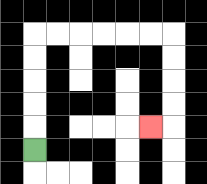{'start': '[1, 6]', 'end': '[6, 5]', 'path_directions': 'U,U,U,U,U,R,R,R,R,R,R,D,D,D,D,L', 'path_coordinates': '[[1, 6], [1, 5], [1, 4], [1, 3], [1, 2], [1, 1], [2, 1], [3, 1], [4, 1], [5, 1], [6, 1], [7, 1], [7, 2], [7, 3], [7, 4], [7, 5], [6, 5]]'}